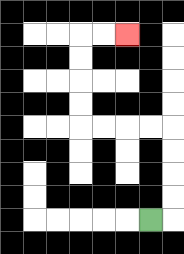{'start': '[6, 9]', 'end': '[5, 1]', 'path_directions': 'R,U,U,U,U,L,L,L,L,U,U,U,U,R,R', 'path_coordinates': '[[6, 9], [7, 9], [7, 8], [7, 7], [7, 6], [7, 5], [6, 5], [5, 5], [4, 5], [3, 5], [3, 4], [3, 3], [3, 2], [3, 1], [4, 1], [5, 1]]'}